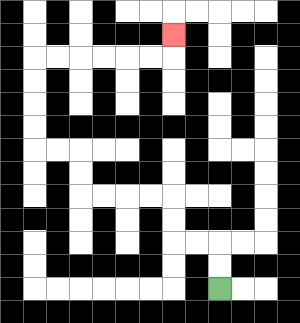{'start': '[9, 12]', 'end': '[7, 1]', 'path_directions': 'U,U,L,L,U,U,L,L,L,L,U,U,L,L,U,U,U,U,R,R,R,R,R,R,U', 'path_coordinates': '[[9, 12], [9, 11], [9, 10], [8, 10], [7, 10], [7, 9], [7, 8], [6, 8], [5, 8], [4, 8], [3, 8], [3, 7], [3, 6], [2, 6], [1, 6], [1, 5], [1, 4], [1, 3], [1, 2], [2, 2], [3, 2], [4, 2], [5, 2], [6, 2], [7, 2], [7, 1]]'}